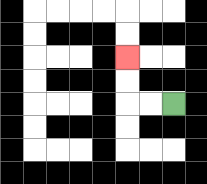{'start': '[7, 4]', 'end': '[5, 2]', 'path_directions': 'L,L,U,U', 'path_coordinates': '[[7, 4], [6, 4], [5, 4], [5, 3], [5, 2]]'}